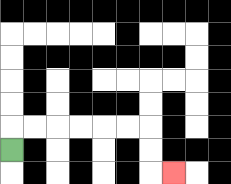{'start': '[0, 6]', 'end': '[7, 7]', 'path_directions': 'U,R,R,R,R,R,R,D,D,R', 'path_coordinates': '[[0, 6], [0, 5], [1, 5], [2, 5], [3, 5], [4, 5], [5, 5], [6, 5], [6, 6], [6, 7], [7, 7]]'}